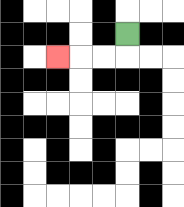{'start': '[5, 1]', 'end': '[2, 2]', 'path_directions': 'D,L,L,L', 'path_coordinates': '[[5, 1], [5, 2], [4, 2], [3, 2], [2, 2]]'}